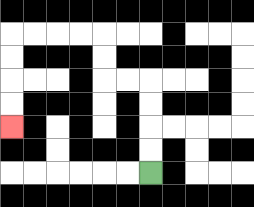{'start': '[6, 7]', 'end': '[0, 5]', 'path_directions': 'U,U,U,U,L,L,U,U,L,L,L,L,D,D,D,D', 'path_coordinates': '[[6, 7], [6, 6], [6, 5], [6, 4], [6, 3], [5, 3], [4, 3], [4, 2], [4, 1], [3, 1], [2, 1], [1, 1], [0, 1], [0, 2], [0, 3], [0, 4], [0, 5]]'}